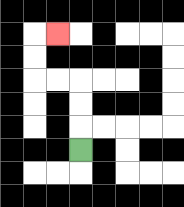{'start': '[3, 6]', 'end': '[2, 1]', 'path_directions': 'U,U,U,L,L,U,U,R', 'path_coordinates': '[[3, 6], [3, 5], [3, 4], [3, 3], [2, 3], [1, 3], [1, 2], [1, 1], [2, 1]]'}